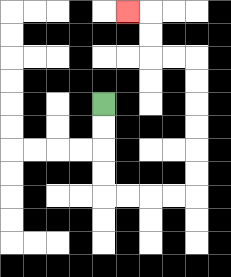{'start': '[4, 4]', 'end': '[5, 0]', 'path_directions': 'D,D,D,D,R,R,R,R,U,U,U,U,U,U,L,L,U,U,L', 'path_coordinates': '[[4, 4], [4, 5], [4, 6], [4, 7], [4, 8], [5, 8], [6, 8], [7, 8], [8, 8], [8, 7], [8, 6], [8, 5], [8, 4], [8, 3], [8, 2], [7, 2], [6, 2], [6, 1], [6, 0], [5, 0]]'}